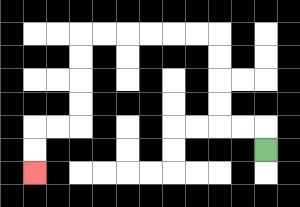{'start': '[11, 6]', 'end': '[1, 7]', 'path_directions': 'U,L,L,U,U,U,U,L,L,L,L,L,L,D,D,D,D,L,L,D,D', 'path_coordinates': '[[11, 6], [11, 5], [10, 5], [9, 5], [9, 4], [9, 3], [9, 2], [9, 1], [8, 1], [7, 1], [6, 1], [5, 1], [4, 1], [3, 1], [3, 2], [3, 3], [3, 4], [3, 5], [2, 5], [1, 5], [1, 6], [1, 7]]'}